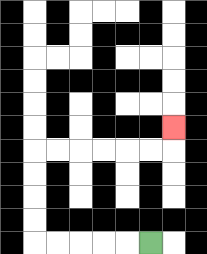{'start': '[6, 10]', 'end': '[7, 5]', 'path_directions': 'L,L,L,L,L,U,U,U,U,R,R,R,R,R,R,U', 'path_coordinates': '[[6, 10], [5, 10], [4, 10], [3, 10], [2, 10], [1, 10], [1, 9], [1, 8], [1, 7], [1, 6], [2, 6], [3, 6], [4, 6], [5, 6], [6, 6], [7, 6], [7, 5]]'}